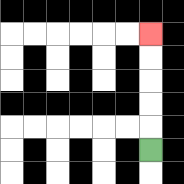{'start': '[6, 6]', 'end': '[6, 1]', 'path_directions': 'U,U,U,U,U', 'path_coordinates': '[[6, 6], [6, 5], [6, 4], [6, 3], [6, 2], [6, 1]]'}